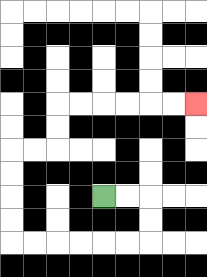{'start': '[4, 8]', 'end': '[8, 4]', 'path_directions': 'R,R,D,D,L,L,L,L,L,L,U,U,U,U,R,R,U,U,R,R,R,R,R,R', 'path_coordinates': '[[4, 8], [5, 8], [6, 8], [6, 9], [6, 10], [5, 10], [4, 10], [3, 10], [2, 10], [1, 10], [0, 10], [0, 9], [0, 8], [0, 7], [0, 6], [1, 6], [2, 6], [2, 5], [2, 4], [3, 4], [4, 4], [5, 4], [6, 4], [7, 4], [8, 4]]'}